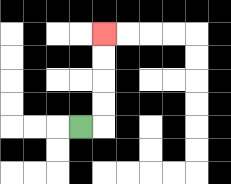{'start': '[3, 5]', 'end': '[4, 1]', 'path_directions': 'R,U,U,U,U', 'path_coordinates': '[[3, 5], [4, 5], [4, 4], [4, 3], [4, 2], [4, 1]]'}